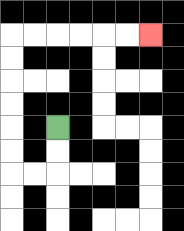{'start': '[2, 5]', 'end': '[6, 1]', 'path_directions': 'D,D,L,L,U,U,U,U,U,U,R,R,R,R,R,R', 'path_coordinates': '[[2, 5], [2, 6], [2, 7], [1, 7], [0, 7], [0, 6], [0, 5], [0, 4], [0, 3], [0, 2], [0, 1], [1, 1], [2, 1], [3, 1], [4, 1], [5, 1], [6, 1]]'}